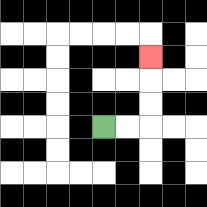{'start': '[4, 5]', 'end': '[6, 2]', 'path_directions': 'R,R,U,U,U', 'path_coordinates': '[[4, 5], [5, 5], [6, 5], [6, 4], [6, 3], [6, 2]]'}